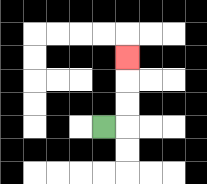{'start': '[4, 5]', 'end': '[5, 2]', 'path_directions': 'R,U,U,U', 'path_coordinates': '[[4, 5], [5, 5], [5, 4], [5, 3], [5, 2]]'}